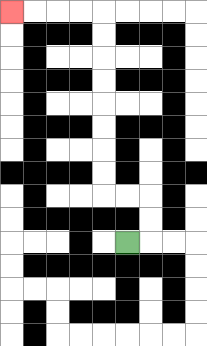{'start': '[5, 10]', 'end': '[0, 0]', 'path_directions': 'R,U,U,L,L,U,U,U,U,U,U,U,U,L,L,L,L', 'path_coordinates': '[[5, 10], [6, 10], [6, 9], [6, 8], [5, 8], [4, 8], [4, 7], [4, 6], [4, 5], [4, 4], [4, 3], [4, 2], [4, 1], [4, 0], [3, 0], [2, 0], [1, 0], [0, 0]]'}